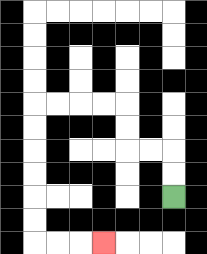{'start': '[7, 8]', 'end': '[4, 10]', 'path_directions': 'U,U,L,L,U,U,L,L,L,L,D,D,D,D,D,D,R,R,R', 'path_coordinates': '[[7, 8], [7, 7], [7, 6], [6, 6], [5, 6], [5, 5], [5, 4], [4, 4], [3, 4], [2, 4], [1, 4], [1, 5], [1, 6], [1, 7], [1, 8], [1, 9], [1, 10], [2, 10], [3, 10], [4, 10]]'}